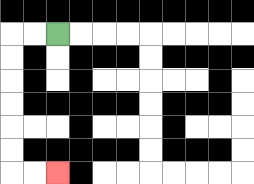{'start': '[2, 1]', 'end': '[2, 7]', 'path_directions': 'L,L,D,D,D,D,D,D,R,R', 'path_coordinates': '[[2, 1], [1, 1], [0, 1], [0, 2], [0, 3], [0, 4], [0, 5], [0, 6], [0, 7], [1, 7], [2, 7]]'}